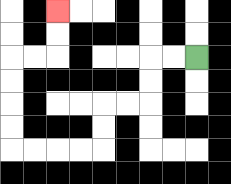{'start': '[8, 2]', 'end': '[2, 0]', 'path_directions': 'L,L,D,D,L,L,D,D,L,L,L,L,U,U,U,U,R,R,U,U', 'path_coordinates': '[[8, 2], [7, 2], [6, 2], [6, 3], [6, 4], [5, 4], [4, 4], [4, 5], [4, 6], [3, 6], [2, 6], [1, 6], [0, 6], [0, 5], [0, 4], [0, 3], [0, 2], [1, 2], [2, 2], [2, 1], [2, 0]]'}